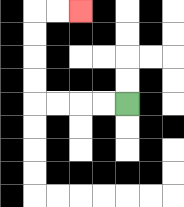{'start': '[5, 4]', 'end': '[3, 0]', 'path_directions': 'L,L,L,L,U,U,U,U,R,R', 'path_coordinates': '[[5, 4], [4, 4], [3, 4], [2, 4], [1, 4], [1, 3], [1, 2], [1, 1], [1, 0], [2, 0], [3, 0]]'}